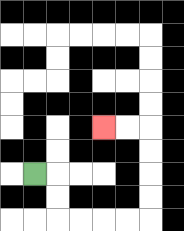{'start': '[1, 7]', 'end': '[4, 5]', 'path_directions': 'R,D,D,R,R,R,R,U,U,U,U,L,L', 'path_coordinates': '[[1, 7], [2, 7], [2, 8], [2, 9], [3, 9], [4, 9], [5, 9], [6, 9], [6, 8], [6, 7], [6, 6], [6, 5], [5, 5], [4, 5]]'}